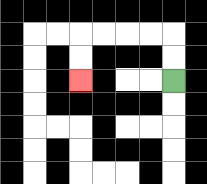{'start': '[7, 3]', 'end': '[3, 3]', 'path_directions': 'U,U,L,L,L,L,D,D', 'path_coordinates': '[[7, 3], [7, 2], [7, 1], [6, 1], [5, 1], [4, 1], [3, 1], [3, 2], [3, 3]]'}